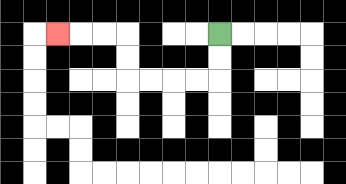{'start': '[9, 1]', 'end': '[2, 1]', 'path_directions': 'D,D,L,L,L,L,U,U,L,L,L', 'path_coordinates': '[[9, 1], [9, 2], [9, 3], [8, 3], [7, 3], [6, 3], [5, 3], [5, 2], [5, 1], [4, 1], [3, 1], [2, 1]]'}